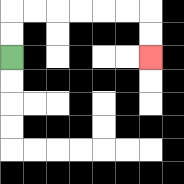{'start': '[0, 2]', 'end': '[6, 2]', 'path_directions': 'U,U,R,R,R,R,R,R,D,D', 'path_coordinates': '[[0, 2], [0, 1], [0, 0], [1, 0], [2, 0], [3, 0], [4, 0], [5, 0], [6, 0], [6, 1], [6, 2]]'}